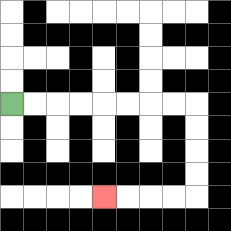{'start': '[0, 4]', 'end': '[4, 8]', 'path_directions': 'R,R,R,R,R,R,R,R,D,D,D,D,L,L,L,L', 'path_coordinates': '[[0, 4], [1, 4], [2, 4], [3, 4], [4, 4], [5, 4], [6, 4], [7, 4], [8, 4], [8, 5], [8, 6], [8, 7], [8, 8], [7, 8], [6, 8], [5, 8], [4, 8]]'}